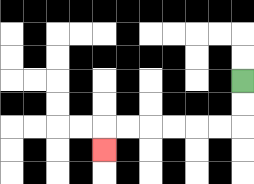{'start': '[10, 3]', 'end': '[4, 6]', 'path_directions': 'D,D,L,L,L,L,L,L,D', 'path_coordinates': '[[10, 3], [10, 4], [10, 5], [9, 5], [8, 5], [7, 5], [6, 5], [5, 5], [4, 5], [4, 6]]'}